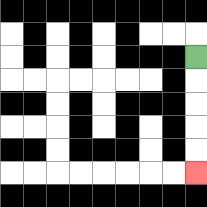{'start': '[8, 2]', 'end': '[8, 7]', 'path_directions': 'D,D,D,D,D', 'path_coordinates': '[[8, 2], [8, 3], [8, 4], [8, 5], [8, 6], [8, 7]]'}